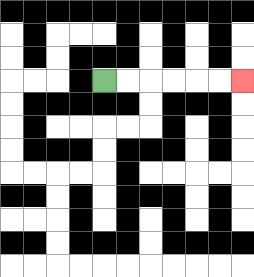{'start': '[4, 3]', 'end': '[10, 3]', 'path_directions': 'R,R,R,R,R,R', 'path_coordinates': '[[4, 3], [5, 3], [6, 3], [7, 3], [8, 3], [9, 3], [10, 3]]'}